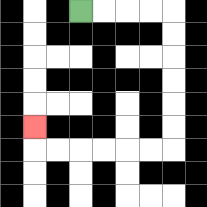{'start': '[3, 0]', 'end': '[1, 5]', 'path_directions': 'R,R,R,R,D,D,D,D,D,D,L,L,L,L,L,L,U', 'path_coordinates': '[[3, 0], [4, 0], [5, 0], [6, 0], [7, 0], [7, 1], [7, 2], [7, 3], [7, 4], [7, 5], [7, 6], [6, 6], [5, 6], [4, 6], [3, 6], [2, 6], [1, 6], [1, 5]]'}